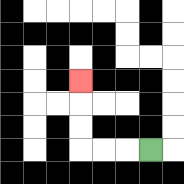{'start': '[6, 6]', 'end': '[3, 3]', 'path_directions': 'L,L,L,U,U,U', 'path_coordinates': '[[6, 6], [5, 6], [4, 6], [3, 6], [3, 5], [3, 4], [3, 3]]'}